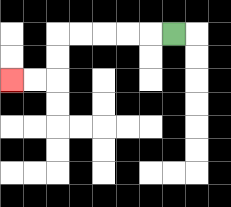{'start': '[7, 1]', 'end': '[0, 3]', 'path_directions': 'L,L,L,L,L,D,D,L,L', 'path_coordinates': '[[7, 1], [6, 1], [5, 1], [4, 1], [3, 1], [2, 1], [2, 2], [2, 3], [1, 3], [0, 3]]'}